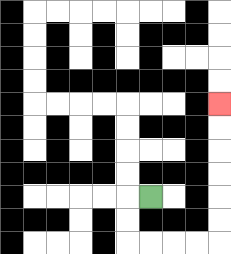{'start': '[6, 8]', 'end': '[9, 4]', 'path_directions': 'L,D,D,R,R,R,R,U,U,U,U,U,U', 'path_coordinates': '[[6, 8], [5, 8], [5, 9], [5, 10], [6, 10], [7, 10], [8, 10], [9, 10], [9, 9], [9, 8], [9, 7], [9, 6], [9, 5], [9, 4]]'}